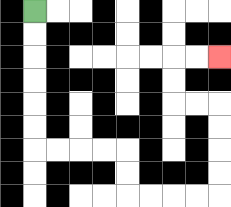{'start': '[1, 0]', 'end': '[9, 2]', 'path_directions': 'D,D,D,D,D,D,R,R,R,R,D,D,R,R,R,R,U,U,U,U,L,L,U,U,R,R', 'path_coordinates': '[[1, 0], [1, 1], [1, 2], [1, 3], [1, 4], [1, 5], [1, 6], [2, 6], [3, 6], [4, 6], [5, 6], [5, 7], [5, 8], [6, 8], [7, 8], [8, 8], [9, 8], [9, 7], [9, 6], [9, 5], [9, 4], [8, 4], [7, 4], [7, 3], [7, 2], [8, 2], [9, 2]]'}